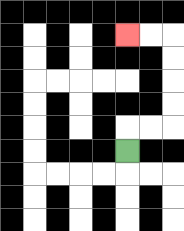{'start': '[5, 6]', 'end': '[5, 1]', 'path_directions': 'U,R,R,U,U,U,U,L,L', 'path_coordinates': '[[5, 6], [5, 5], [6, 5], [7, 5], [7, 4], [7, 3], [7, 2], [7, 1], [6, 1], [5, 1]]'}